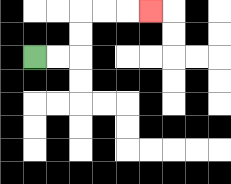{'start': '[1, 2]', 'end': '[6, 0]', 'path_directions': 'R,R,U,U,R,R,R', 'path_coordinates': '[[1, 2], [2, 2], [3, 2], [3, 1], [3, 0], [4, 0], [5, 0], [6, 0]]'}